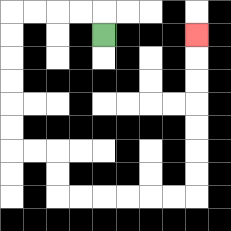{'start': '[4, 1]', 'end': '[8, 1]', 'path_directions': 'U,L,L,L,L,D,D,D,D,D,D,R,R,D,D,R,R,R,R,R,R,U,U,U,U,U,U,U', 'path_coordinates': '[[4, 1], [4, 0], [3, 0], [2, 0], [1, 0], [0, 0], [0, 1], [0, 2], [0, 3], [0, 4], [0, 5], [0, 6], [1, 6], [2, 6], [2, 7], [2, 8], [3, 8], [4, 8], [5, 8], [6, 8], [7, 8], [8, 8], [8, 7], [8, 6], [8, 5], [8, 4], [8, 3], [8, 2], [8, 1]]'}